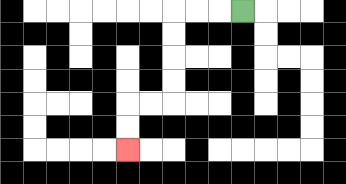{'start': '[10, 0]', 'end': '[5, 6]', 'path_directions': 'L,L,L,D,D,D,D,L,L,D,D', 'path_coordinates': '[[10, 0], [9, 0], [8, 0], [7, 0], [7, 1], [7, 2], [7, 3], [7, 4], [6, 4], [5, 4], [5, 5], [5, 6]]'}